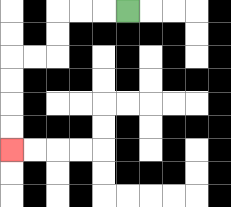{'start': '[5, 0]', 'end': '[0, 6]', 'path_directions': 'L,L,L,D,D,L,L,D,D,D,D', 'path_coordinates': '[[5, 0], [4, 0], [3, 0], [2, 0], [2, 1], [2, 2], [1, 2], [0, 2], [0, 3], [0, 4], [0, 5], [0, 6]]'}